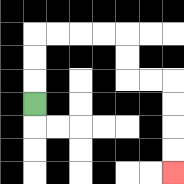{'start': '[1, 4]', 'end': '[7, 7]', 'path_directions': 'U,U,U,R,R,R,R,D,D,R,R,D,D,D,D', 'path_coordinates': '[[1, 4], [1, 3], [1, 2], [1, 1], [2, 1], [3, 1], [4, 1], [5, 1], [5, 2], [5, 3], [6, 3], [7, 3], [7, 4], [7, 5], [7, 6], [7, 7]]'}